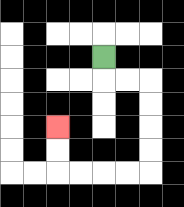{'start': '[4, 2]', 'end': '[2, 5]', 'path_directions': 'D,R,R,D,D,D,D,L,L,L,L,U,U', 'path_coordinates': '[[4, 2], [4, 3], [5, 3], [6, 3], [6, 4], [6, 5], [6, 6], [6, 7], [5, 7], [4, 7], [3, 7], [2, 7], [2, 6], [2, 5]]'}